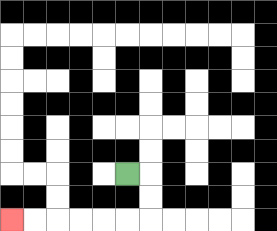{'start': '[5, 7]', 'end': '[0, 9]', 'path_directions': 'R,D,D,L,L,L,L,L,L', 'path_coordinates': '[[5, 7], [6, 7], [6, 8], [6, 9], [5, 9], [4, 9], [3, 9], [2, 9], [1, 9], [0, 9]]'}